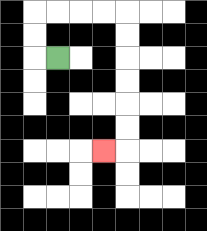{'start': '[2, 2]', 'end': '[4, 6]', 'path_directions': 'L,U,U,R,R,R,R,D,D,D,D,D,D,L', 'path_coordinates': '[[2, 2], [1, 2], [1, 1], [1, 0], [2, 0], [3, 0], [4, 0], [5, 0], [5, 1], [5, 2], [5, 3], [5, 4], [5, 5], [5, 6], [4, 6]]'}